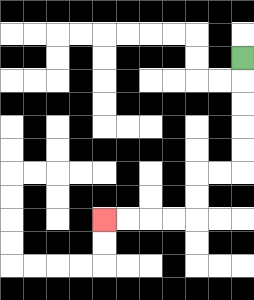{'start': '[10, 2]', 'end': '[4, 9]', 'path_directions': 'D,D,D,D,D,L,L,D,D,L,L,L,L', 'path_coordinates': '[[10, 2], [10, 3], [10, 4], [10, 5], [10, 6], [10, 7], [9, 7], [8, 7], [8, 8], [8, 9], [7, 9], [6, 9], [5, 9], [4, 9]]'}